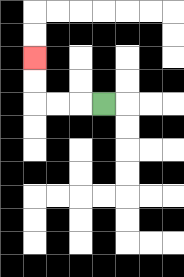{'start': '[4, 4]', 'end': '[1, 2]', 'path_directions': 'L,L,L,U,U', 'path_coordinates': '[[4, 4], [3, 4], [2, 4], [1, 4], [1, 3], [1, 2]]'}